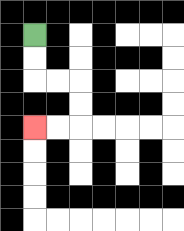{'start': '[1, 1]', 'end': '[1, 5]', 'path_directions': 'D,D,R,R,D,D,L,L', 'path_coordinates': '[[1, 1], [1, 2], [1, 3], [2, 3], [3, 3], [3, 4], [3, 5], [2, 5], [1, 5]]'}